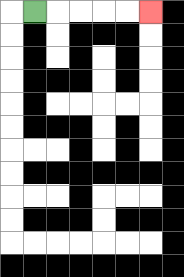{'start': '[1, 0]', 'end': '[6, 0]', 'path_directions': 'R,R,R,R,R', 'path_coordinates': '[[1, 0], [2, 0], [3, 0], [4, 0], [5, 0], [6, 0]]'}